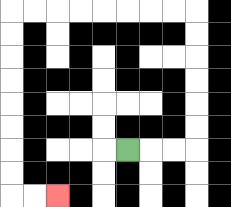{'start': '[5, 6]', 'end': '[2, 8]', 'path_directions': 'R,R,R,U,U,U,U,U,U,L,L,L,L,L,L,L,L,D,D,D,D,D,D,D,D,R,R', 'path_coordinates': '[[5, 6], [6, 6], [7, 6], [8, 6], [8, 5], [8, 4], [8, 3], [8, 2], [8, 1], [8, 0], [7, 0], [6, 0], [5, 0], [4, 0], [3, 0], [2, 0], [1, 0], [0, 0], [0, 1], [0, 2], [0, 3], [0, 4], [0, 5], [0, 6], [0, 7], [0, 8], [1, 8], [2, 8]]'}